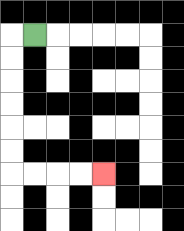{'start': '[1, 1]', 'end': '[4, 7]', 'path_directions': 'L,D,D,D,D,D,D,R,R,R,R', 'path_coordinates': '[[1, 1], [0, 1], [0, 2], [0, 3], [0, 4], [0, 5], [0, 6], [0, 7], [1, 7], [2, 7], [3, 7], [4, 7]]'}